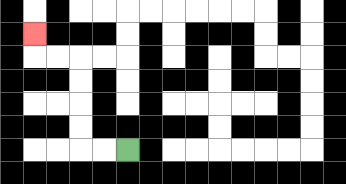{'start': '[5, 6]', 'end': '[1, 1]', 'path_directions': 'L,L,U,U,U,U,L,L,U', 'path_coordinates': '[[5, 6], [4, 6], [3, 6], [3, 5], [3, 4], [3, 3], [3, 2], [2, 2], [1, 2], [1, 1]]'}